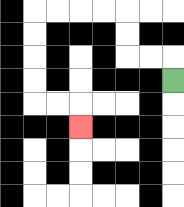{'start': '[7, 3]', 'end': '[3, 5]', 'path_directions': 'U,L,L,U,U,L,L,L,L,D,D,D,D,R,R,D', 'path_coordinates': '[[7, 3], [7, 2], [6, 2], [5, 2], [5, 1], [5, 0], [4, 0], [3, 0], [2, 0], [1, 0], [1, 1], [1, 2], [1, 3], [1, 4], [2, 4], [3, 4], [3, 5]]'}